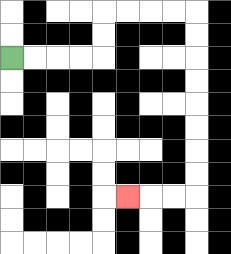{'start': '[0, 2]', 'end': '[5, 8]', 'path_directions': 'R,R,R,R,U,U,R,R,R,R,D,D,D,D,D,D,D,D,L,L,L', 'path_coordinates': '[[0, 2], [1, 2], [2, 2], [3, 2], [4, 2], [4, 1], [4, 0], [5, 0], [6, 0], [7, 0], [8, 0], [8, 1], [8, 2], [8, 3], [8, 4], [8, 5], [8, 6], [8, 7], [8, 8], [7, 8], [6, 8], [5, 8]]'}